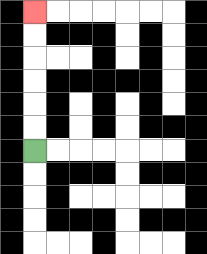{'start': '[1, 6]', 'end': '[1, 0]', 'path_directions': 'U,U,U,U,U,U', 'path_coordinates': '[[1, 6], [1, 5], [1, 4], [1, 3], [1, 2], [1, 1], [1, 0]]'}